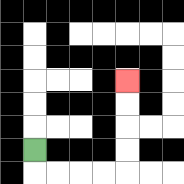{'start': '[1, 6]', 'end': '[5, 3]', 'path_directions': 'D,R,R,R,R,U,U,U,U', 'path_coordinates': '[[1, 6], [1, 7], [2, 7], [3, 7], [4, 7], [5, 7], [5, 6], [5, 5], [5, 4], [5, 3]]'}